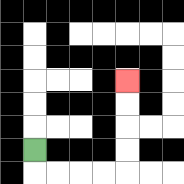{'start': '[1, 6]', 'end': '[5, 3]', 'path_directions': 'D,R,R,R,R,U,U,U,U', 'path_coordinates': '[[1, 6], [1, 7], [2, 7], [3, 7], [4, 7], [5, 7], [5, 6], [5, 5], [5, 4], [5, 3]]'}